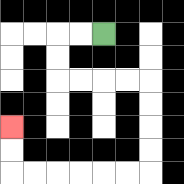{'start': '[4, 1]', 'end': '[0, 5]', 'path_directions': 'L,L,D,D,R,R,R,R,D,D,D,D,L,L,L,L,L,L,U,U', 'path_coordinates': '[[4, 1], [3, 1], [2, 1], [2, 2], [2, 3], [3, 3], [4, 3], [5, 3], [6, 3], [6, 4], [6, 5], [6, 6], [6, 7], [5, 7], [4, 7], [3, 7], [2, 7], [1, 7], [0, 7], [0, 6], [0, 5]]'}